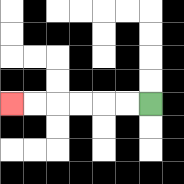{'start': '[6, 4]', 'end': '[0, 4]', 'path_directions': 'L,L,L,L,L,L', 'path_coordinates': '[[6, 4], [5, 4], [4, 4], [3, 4], [2, 4], [1, 4], [0, 4]]'}